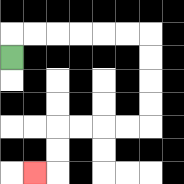{'start': '[0, 2]', 'end': '[1, 7]', 'path_directions': 'U,R,R,R,R,R,R,D,D,D,D,L,L,L,L,D,D,L', 'path_coordinates': '[[0, 2], [0, 1], [1, 1], [2, 1], [3, 1], [4, 1], [5, 1], [6, 1], [6, 2], [6, 3], [6, 4], [6, 5], [5, 5], [4, 5], [3, 5], [2, 5], [2, 6], [2, 7], [1, 7]]'}